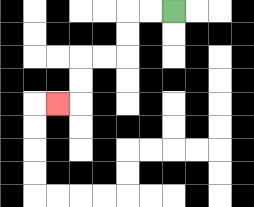{'start': '[7, 0]', 'end': '[2, 4]', 'path_directions': 'L,L,D,D,L,L,D,D,L', 'path_coordinates': '[[7, 0], [6, 0], [5, 0], [5, 1], [5, 2], [4, 2], [3, 2], [3, 3], [3, 4], [2, 4]]'}